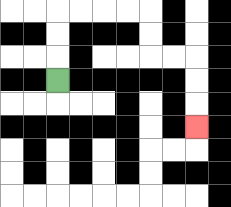{'start': '[2, 3]', 'end': '[8, 5]', 'path_directions': 'U,U,U,R,R,R,R,D,D,R,R,D,D,D', 'path_coordinates': '[[2, 3], [2, 2], [2, 1], [2, 0], [3, 0], [4, 0], [5, 0], [6, 0], [6, 1], [6, 2], [7, 2], [8, 2], [8, 3], [8, 4], [8, 5]]'}